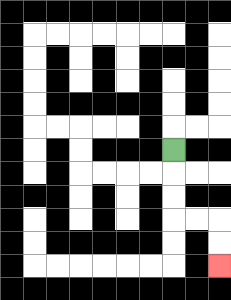{'start': '[7, 6]', 'end': '[9, 11]', 'path_directions': 'D,D,D,R,R,D,D', 'path_coordinates': '[[7, 6], [7, 7], [7, 8], [7, 9], [8, 9], [9, 9], [9, 10], [9, 11]]'}